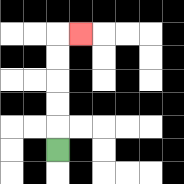{'start': '[2, 6]', 'end': '[3, 1]', 'path_directions': 'U,U,U,U,U,R', 'path_coordinates': '[[2, 6], [2, 5], [2, 4], [2, 3], [2, 2], [2, 1], [3, 1]]'}